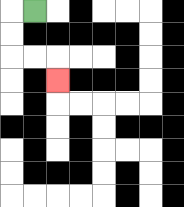{'start': '[1, 0]', 'end': '[2, 3]', 'path_directions': 'L,D,D,R,R,D', 'path_coordinates': '[[1, 0], [0, 0], [0, 1], [0, 2], [1, 2], [2, 2], [2, 3]]'}